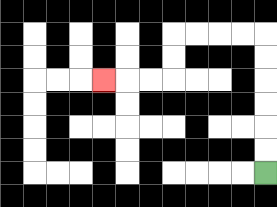{'start': '[11, 7]', 'end': '[4, 3]', 'path_directions': 'U,U,U,U,U,U,L,L,L,L,D,D,L,L,L', 'path_coordinates': '[[11, 7], [11, 6], [11, 5], [11, 4], [11, 3], [11, 2], [11, 1], [10, 1], [9, 1], [8, 1], [7, 1], [7, 2], [7, 3], [6, 3], [5, 3], [4, 3]]'}